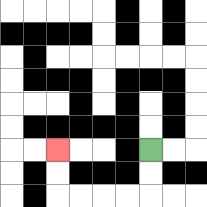{'start': '[6, 6]', 'end': '[2, 6]', 'path_directions': 'D,D,L,L,L,L,U,U', 'path_coordinates': '[[6, 6], [6, 7], [6, 8], [5, 8], [4, 8], [3, 8], [2, 8], [2, 7], [2, 6]]'}